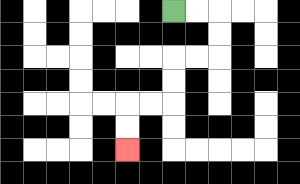{'start': '[7, 0]', 'end': '[5, 6]', 'path_directions': 'R,R,D,D,L,L,D,D,L,L,D,D', 'path_coordinates': '[[7, 0], [8, 0], [9, 0], [9, 1], [9, 2], [8, 2], [7, 2], [7, 3], [7, 4], [6, 4], [5, 4], [5, 5], [5, 6]]'}